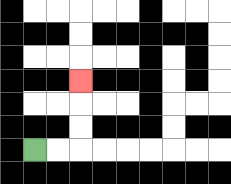{'start': '[1, 6]', 'end': '[3, 3]', 'path_directions': 'R,R,U,U,U', 'path_coordinates': '[[1, 6], [2, 6], [3, 6], [3, 5], [3, 4], [3, 3]]'}